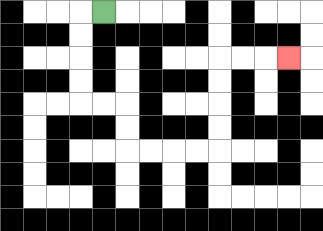{'start': '[4, 0]', 'end': '[12, 2]', 'path_directions': 'L,D,D,D,D,R,R,D,D,R,R,R,R,U,U,U,U,R,R,R', 'path_coordinates': '[[4, 0], [3, 0], [3, 1], [3, 2], [3, 3], [3, 4], [4, 4], [5, 4], [5, 5], [5, 6], [6, 6], [7, 6], [8, 6], [9, 6], [9, 5], [9, 4], [9, 3], [9, 2], [10, 2], [11, 2], [12, 2]]'}